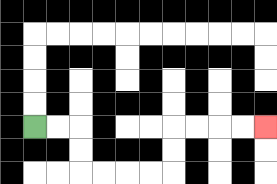{'start': '[1, 5]', 'end': '[11, 5]', 'path_directions': 'R,R,D,D,R,R,R,R,U,U,R,R,R,R', 'path_coordinates': '[[1, 5], [2, 5], [3, 5], [3, 6], [3, 7], [4, 7], [5, 7], [6, 7], [7, 7], [7, 6], [7, 5], [8, 5], [9, 5], [10, 5], [11, 5]]'}